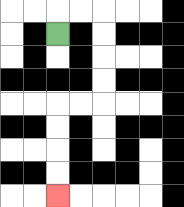{'start': '[2, 1]', 'end': '[2, 8]', 'path_directions': 'U,R,R,D,D,D,D,L,L,D,D,D,D', 'path_coordinates': '[[2, 1], [2, 0], [3, 0], [4, 0], [4, 1], [4, 2], [4, 3], [4, 4], [3, 4], [2, 4], [2, 5], [2, 6], [2, 7], [2, 8]]'}